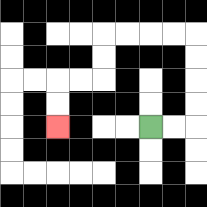{'start': '[6, 5]', 'end': '[2, 5]', 'path_directions': 'R,R,U,U,U,U,L,L,L,L,D,D,L,L,D,D', 'path_coordinates': '[[6, 5], [7, 5], [8, 5], [8, 4], [8, 3], [8, 2], [8, 1], [7, 1], [6, 1], [5, 1], [4, 1], [4, 2], [4, 3], [3, 3], [2, 3], [2, 4], [2, 5]]'}